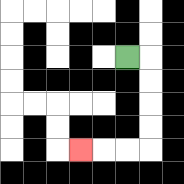{'start': '[5, 2]', 'end': '[3, 6]', 'path_directions': 'R,D,D,D,D,L,L,L', 'path_coordinates': '[[5, 2], [6, 2], [6, 3], [6, 4], [6, 5], [6, 6], [5, 6], [4, 6], [3, 6]]'}